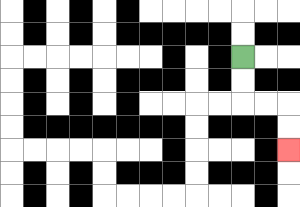{'start': '[10, 2]', 'end': '[12, 6]', 'path_directions': 'D,D,R,R,D,D', 'path_coordinates': '[[10, 2], [10, 3], [10, 4], [11, 4], [12, 4], [12, 5], [12, 6]]'}